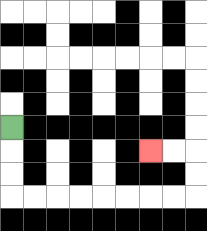{'start': '[0, 5]', 'end': '[6, 6]', 'path_directions': 'D,D,D,R,R,R,R,R,R,R,R,U,U,L,L', 'path_coordinates': '[[0, 5], [0, 6], [0, 7], [0, 8], [1, 8], [2, 8], [3, 8], [4, 8], [5, 8], [6, 8], [7, 8], [8, 8], [8, 7], [8, 6], [7, 6], [6, 6]]'}